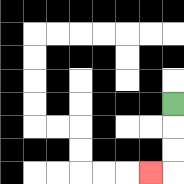{'start': '[7, 4]', 'end': '[6, 7]', 'path_directions': 'D,D,D,L', 'path_coordinates': '[[7, 4], [7, 5], [7, 6], [7, 7], [6, 7]]'}